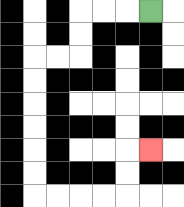{'start': '[6, 0]', 'end': '[6, 6]', 'path_directions': 'L,L,L,D,D,L,L,D,D,D,D,D,D,R,R,R,R,U,U,R', 'path_coordinates': '[[6, 0], [5, 0], [4, 0], [3, 0], [3, 1], [3, 2], [2, 2], [1, 2], [1, 3], [1, 4], [1, 5], [1, 6], [1, 7], [1, 8], [2, 8], [3, 8], [4, 8], [5, 8], [5, 7], [5, 6], [6, 6]]'}